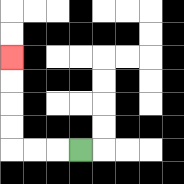{'start': '[3, 6]', 'end': '[0, 2]', 'path_directions': 'L,L,L,U,U,U,U', 'path_coordinates': '[[3, 6], [2, 6], [1, 6], [0, 6], [0, 5], [0, 4], [0, 3], [0, 2]]'}